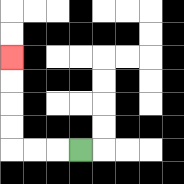{'start': '[3, 6]', 'end': '[0, 2]', 'path_directions': 'L,L,L,U,U,U,U', 'path_coordinates': '[[3, 6], [2, 6], [1, 6], [0, 6], [0, 5], [0, 4], [0, 3], [0, 2]]'}